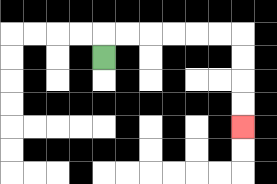{'start': '[4, 2]', 'end': '[10, 5]', 'path_directions': 'U,R,R,R,R,R,R,D,D,D,D', 'path_coordinates': '[[4, 2], [4, 1], [5, 1], [6, 1], [7, 1], [8, 1], [9, 1], [10, 1], [10, 2], [10, 3], [10, 4], [10, 5]]'}